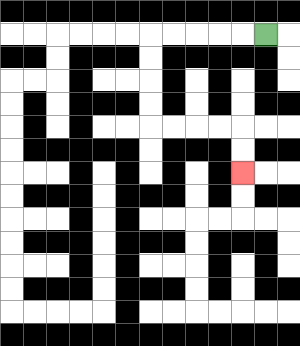{'start': '[11, 1]', 'end': '[10, 7]', 'path_directions': 'L,L,L,L,L,D,D,D,D,R,R,R,R,D,D', 'path_coordinates': '[[11, 1], [10, 1], [9, 1], [8, 1], [7, 1], [6, 1], [6, 2], [6, 3], [6, 4], [6, 5], [7, 5], [8, 5], [9, 5], [10, 5], [10, 6], [10, 7]]'}